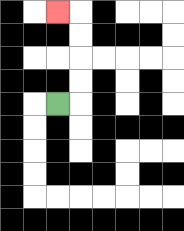{'start': '[2, 4]', 'end': '[2, 0]', 'path_directions': 'R,U,U,U,U,L', 'path_coordinates': '[[2, 4], [3, 4], [3, 3], [3, 2], [3, 1], [3, 0], [2, 0]]'}